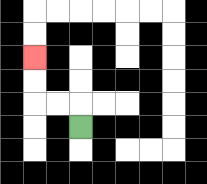{'start': '[3, 5]', 'end': '[1, 2]', 'path_directions': 'U,L,L,U,U', 'path_coordinates': '[[3, 5], [3, 4], [2, 4], [1, 4], [1, 3], [1, 2]]'}